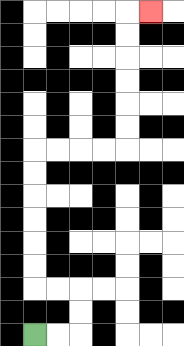{'start': '[1, 14]', 'end': '[6, 0]', 'path_directions': 'R,R,U,U,L,L,U,U,U,U,U,U,R,R,R,R,U,U,U,U,U,U,R', 'path_coordinates': '[[1, 14], [2, 14], [3, 14], [3, 13], [3, 12], [2, 12], [1, 12], [1, 11], [1, 10], [1, 9], [1, 8], [1, 7], [1, 6], [2, 6], [3, 6], [4, 6], [5, 6], [5, 5], [5, 4], [5, 3], [5, 2], [5, 1], [5, 0], [6, 0]]'}